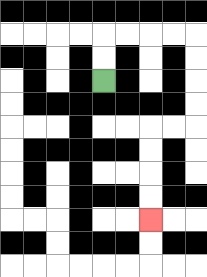{'start': '[4, 3]', 'end': '[6, 9]', 'path_directions': 'U,U,R,R,R,R,D,D,D,D,L,L,D,D,D,D', 'path_coordinates': '[[4, 3], [4, 2], [4, 1], [5, 1], [6, 1], [7, 1], [8, 1], [8, 2], [8, 3], [8, 4], [8, 5], [7, 5], [6, 5], [6, 6], [6, 7], [6, 8], [6, 9]]'}